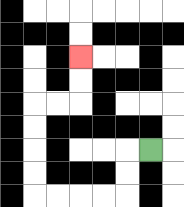{'start': '[6, 6]', 'end': '[3, 2]', 'path_directions': 'L,D,D,L,L,L,L,U,U,U,U,R,R,U,U', 'path_coordinates': '[[6, 6], [5, 6], [5, 7], [5, 8], [4, 8], [3, 8], [2, 8], [1, 8], [1, 7], [1, 6], [1, 5], [1, 4], [2, 4], [3, 4], [3, 3], [3, 2]]'}